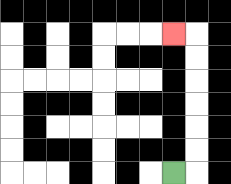{'start': '[7, 7]', 'end': '[7, 1]', 'path_directions': 'R,U,U,U,U,U,U,L', 'path_coordinates': '[[7, 7], [8, 7], [8, 6], [8, 5], [8, 4], [8, 3], [8, 2], [8, 1], [7, 1]]'}